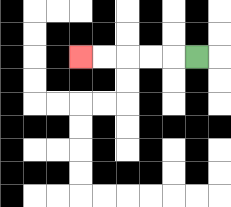{'start': '[8, 2]', 'end': '[3, 2]', 'path_directions': 'L,L,L,L,L', 'path_coordinates': '[[8, 2], [7, 2], [6, 2], [5, 2], [4, 2], [3, 2]]'}